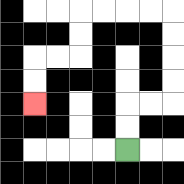{'start': '[5, 6]', 'end': '[1, 4]', 'path_directions': 'U,U,R,R,U,U,U,U,L,L,L,L,D,D,L,L,D,D', 'path_coordinates': '[[5, 6], [5, 5], [5, 4], [6, 4], [7, 4], [7, 3], [7, 2], [7, 1], [7, 0], [6, 0], [5, 0], [4, 0], [3, 0], [3, 1], [3, 2], [2, 2], [1, 2], [1, 3], [1, 4]]'}